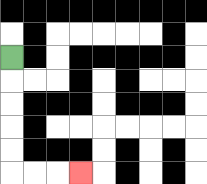{'start': '[0, 2]', 'end': '[3, 7]', 'path_directions': 'D,D,D,D,D,R,R,R', 'path_coordinates': '[[0, 2], [0, 3], [0, 4], [0, 5], [0, 6], [0, 7], [1, 7], [2, 7], [3, 7]]'}